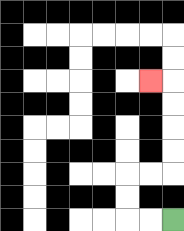{'start': '[7, 9]', 'end': '[6, 3]', 'path_directions': 'L,L,U,U,R,R,U,U,U,U,L', 'path_coordinates': '[[7, 9], [6, 9], [5, 9], [5, 8], [5, 7], [6, 7], [7, 7], [7, 6], [7, 5], [7, 4], [7, 3], [6, 3]]'}